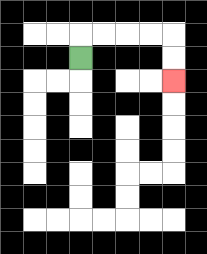{'start': '[3, 2]', 'end': '[7, 3]', 'path_directions': 'U,R,R,R,R,D,D', 'path_coordinates': '[[3, 2], [3, 1], [4, 1], [5, 1], [6, 1], [7, 1], [7, 2], [7, 3]]'}